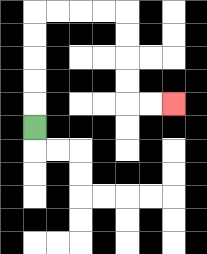{'start': '[1, 5]', 'end': '[7, 4]', 'path_directions': 'U,U,U,U,U,R,R,R,R,D,D,D,D,R,R', 'path_coordinates': '[[1, 5], [1, 4], [1, 3], [1, 2], [1, 1], [1, 0], [2, 0], [3, 0], [4, 0], [5, 0], [5, 1], [5, 2], [5, 3], [5, 4], [6, 4], [7, 4]]'}